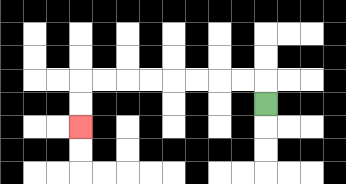{'start': '[11, 4]', 'end': '[3, 5]', 'path_directions': 'U,L,L,L,L,L,L,L,L,D,D', 'path_coordinates': '[[11, 4], [11, 3], [10, 3], [9, 3], [8, 3], [7, 3], [6, 3], [5, 3], [4, 3], [3, 3], [3, 4], [3, 5]]'}